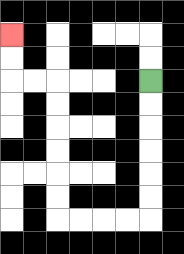{'start': '[6, 3]', 'end': '[0, 1]', 'path_directions': 'D,D,D,D,D,D,L,L,L,L,U,U,U,U,U,U,L,L,U,U', 'path_coordinates': '[[6, 3], [6, 4], [6, 5], [6, 6], [6, 7], [6, 8], [6, 9], [5, 9], [4, 9], [3, 9], [2, 9], [2, 8], [2, 7], [2, 6], [2, 5], [2, 4], [2, 3], [1, 3], [0, 3], [0, 2], [0, 1]]'}